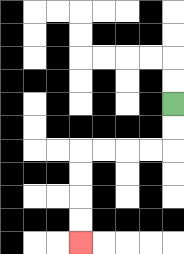{'start': '[7, 4]', 'end': '[3, 10]', 'path_directions': 'D,D,L,L,L,L,D,D,D,D', 'path_coordinates': '[[7, 4], [7, 5], [7, 6], [6, 6], [5, 6], [4, 6], [3, 6], [3, 7], [3, 8], [3, 9], [3, 10]]'}